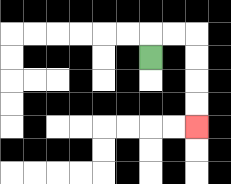{'start': '[6, 2]', 'end': '[8, 5]', 'path_directions': 'U,R,R,D,D,D,D', 'path_coordinates': '[[6, 2], [6, 1], [7, 1], [8, 1], [8, 2], [8, 3], [8, 4], [8, 5]]'}